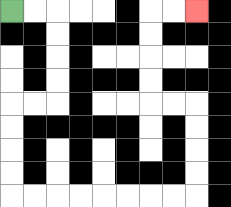{'start': '[0, 0]', 'end': '[8, 0]', 'path_directions': 'R,R,D,D,D,D,L,L,D,D,D,D,R,R,R,R,R,R,R,R,U,U,U,U,L,L,U,U,U,U,R,R', 'path_coordinates': '[[0, 0], [1, 0], [2, 0], [2, 1], [2, 2], [2, 3], [2, 4], [1, 4], [0, 4], [0, 5], [0, 6], [0, 7], [0, 8], [1, 8], [2, 8], [3, 8], [4, 8], [5, 8], [6, 8], [7, 8], [8, 8], [8, 7], [8, 6], [8, 5], [8, 4], [7, 4], [6, 4], [6, 3], [6, 2], [6, 1], [6, 0], [7, 0], [8, 0]]'}